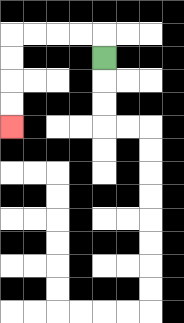{'start': '[4, 2]', 'end': '[0, 5]', 'path_directions': 'U,L,L,L,L,D,D,D,D', 'path_coordinates': '[[4, 2], [4, 1], [3, 1], [2, 1], [1, 1], [0, 1], [0, 2], [0, 3], [0, 4], [0, 5]]'}